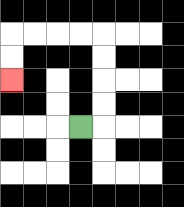{'start': '[3, 5]', 'end': '[0, 3]', 'path_directions': 'R,U,U,U,U,L,L,L,L,D,D', 'path_coordinates': '[[3, 5], [4, 5], [4, 4], [4, 3], [4, 2], [4, 1], [3, 1], [2, 1], [1, 1], [0, 1], [0, 2], [0, 3]]'}